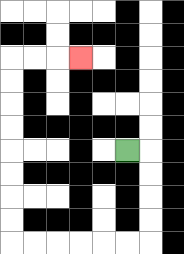{'start': '[5, 6]', 'end': '[3, 2]', 'path_directions': 'R,D,D,D,D,L,L,L,L,L,L,U,U,U,U,U,U,U,U,R,R,R', 'path_coordinates': '[[5, 6], [6, 6], [6, 7], [6, 8], [6, 9], [6, 10], [5, 10], [4, 10], [3, 10], [2, 10], [1, 10], [0, 10], [0, 9], [0, 8], [0, 7], [0, 6], [0, 5], [0, 4], [0, 3], [0, 2], [1, 2], [2, 2], [3, 2]]'}